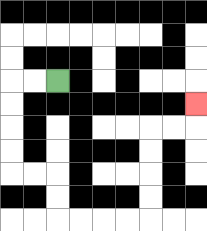{'start': '[2, 3]', 'end': '[8, 4]', 'path_directions': 'L,L,D,D,D,D,R,R,D,D,R,R,R,R,U,U,U,U,R,R,U', 'path_coordinates': '[[2, 3], [1, 3], [0, 3], [0, 4], [0, 5], [0, 6], [0, 7], [1, 7], [2, 7], [2, 8], [2, 9], [3, 9], [4, 9], [5, 9], [6, 9], [6, 8], [6, 7], [6, 6], [6, 5], [7, 5], [8, 5], [8, 4]]'}